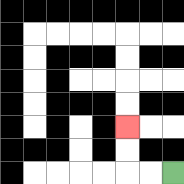{'start': '[7, 7]', 'end': '[5, 5]', 'path_directions': 'L,L,U,U', 'path_coordinates': '[[7, 7], [6, 7], [5, 7], [5, 6], [5, 5]]'}